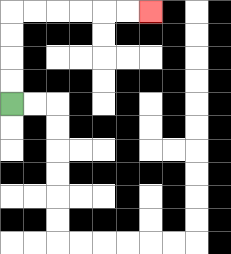{'start': '[0, 4]', 'end': '[6, 0]', 'path_directions': 'U,U,U,U,R,R,R,R,R,R', 'path_coordinates': '[[0, 4], [0, 3], [0, 2], [0, 1], [0, 0], [1, 0], [2, 0], [3, 0], [4, 0], [5, 0], [6, 0]]'}